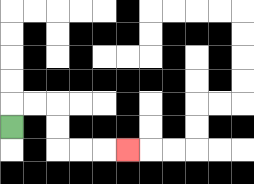{'start': '[0, 5]', 'end': '[5, 6]', 'path_directions': 'U,R,R,D,D,R,R,R', 'path_coordinates': '[[0, 5], [0, 4], [1, 4], [2, 4], [2, 5], [2, 6], [3, 6], [4, 6], [5, 6]]'}